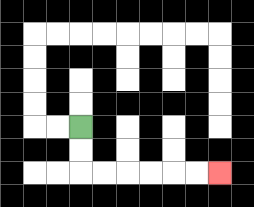{'start': '[3, 5]', 'end': '[9, 7]', 'path_directions': 'D,D,R,R,R,R,R,R', 'path_coordinates': '[[3, 5], [3, 6], [3, 7], [4, 7], [5, 7], [6, 7], [7, 7], [8, 7], [9, 7]]'}